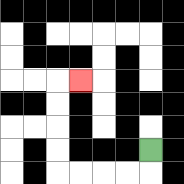{'start': '[6, 6]', 'end': '[3, 3]', 'path_directions': 'D,L,L,L,L,U,U,U,U,R', 'path_coordinates': '[[6, 6], [6, 7], [5, 7], [4, 7], [3, 7], [2, 7], [2, 6], [2, 5], [2, 4], [2, 3], [3, 3]]'}